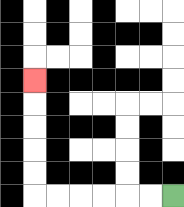{'start': '[7, 8]', 'end': '[1, 3]', 'path_directions': 'L,L,L,L,L,L,U,U,U,U,U', 'path_coordinates': '[[7, 8], [6, 8], [5, 8], [4, 8], [3, 8], [2, 8], [1, 8], [1, 7], [1, 6], [1, 5], [1, 4], [1, 3]]'}